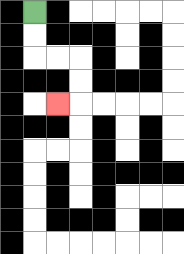{'start': '[1, 0]', 'end': '[2, 4]', 'path_directions': 'D,D,R,R,D,D,L', 'path_coordinates': '[[1, 0], [1, 1], [1, 2], [2, 2], [3, 2], [3, 3], [3, 4], [2, 4]]'}